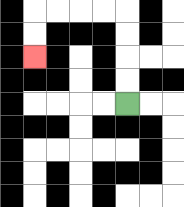{'start': '[5, 4]', 'end': '[1, 2]', 'path_directions': 'U,U,U,U,L,L,L,L,D,D', 'path_coordinates': '[[5, 4], [5, 3], [5, 2], [5, 1], [5, 0], [4, 0], [3, 0], [2, 0], [1, 0], [1, 1], [1, 2]]'}